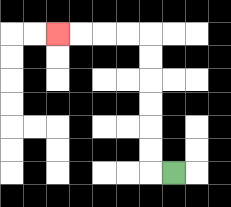{'start': '[7, 7]', 'end': '[2, 1]', 'path_directions': 'L,U,U,U,U,U,U,L,L,L,L', 'path_coordinates': '[[7, 7], [6, 7], [6, 6], [6, 5], [6, 4], [6, 3], [6, 2], [6, 1], [5, 1], [4, 1], [3, 1], [2, 1]]'}